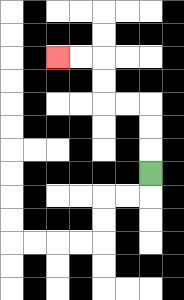{'start': '[6, 7]', 'end': '[2, 2]', 'path_directions': 'U,U,U,L,L,U,U,L,L', 'path_coordinates': '[[6, 7], [6, 6], [6, 5], [6, 4], [5, 4], [4, 4], [4, 3], [4, 2], [3, 2], [2, 2]]'}